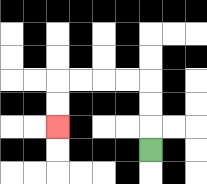{'start': '[6, 6]', 'end': '[2, 5]', 'path_directions': 'U,U,U,L,L,L,L,D,D', 'path_coordinates': '[[6, 6], [6, 5], [6, 4], [6, 3], [5, 3], [4, 3], [3, 3], [2, 3], [2, 4], [2, 5]]'}